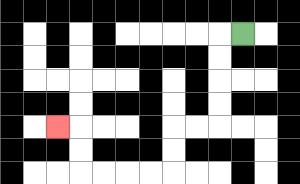{'start': '[10, 1]', 'end': '[2, 5]', 'path_directions': 'L,D,D,D,D,L,L,D,D,L,L,L,L,U,U,L', 'path_coordinates': '[[10, 1], [9, 1], [9, 2], [9, 3], [9, 4], [9, 5], [8, 5], [7, 5], [7, 6], [7, 7], [6, 7], [5, 7], [4, 7], [3, 7], [3, 6], [3, 5], [2, 5]]'}